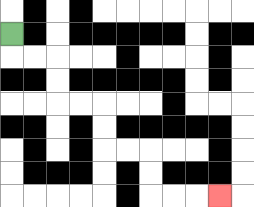{'start': '[0, 1]', 'end': '[9, 8]', 'path_directions': 'D,R,R,D,D,R,R,D,D,R,R,D,D,R,R,R', 'path_coordinates': '[[0, 1], [0, 2], [1, 2], [2, 2], [2, 3], [2, 4], [3, 4], [4, 4], [4, 5], [4, 6], [5, 6], [6, 6], [6, 7], [6, 8], [7, 8], [8, 8], [9, 8]]'}